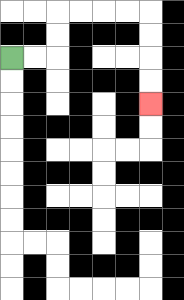{'start': '[0, 2]', 'end': '[6, 4]', 'path_directions': 'R,R,U,U,R,R,R,R,D,D,D,D', 'path_coordinates': '[[0, 2], [1, 2], [2, 2], [2, 1], [2, 0], [3, 0], [4, 0], [5, 0], [6, 0], [6, 1], [6, 2], [6, 3], [6, 4]]'}